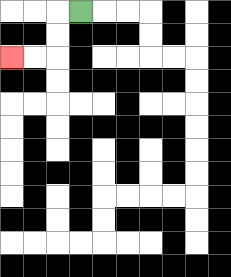{'start': '[3, 0]', 'end': '[0, 2]', 'path_directions': 'L,D,D,L,L', 'path_coordinates': '[[3, 0], [2, 0], [2, 1], [2, 2], [1, 2], [0, 2]]'}